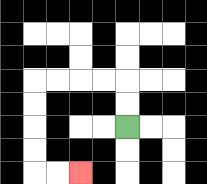{'start': '[5, 5]', 'end': '[3, 7]', 'path_directions': 'U,U,L,L,L,L,D,D,D,D,R,R', 'path_coordinates': '[[5, 5], [5, 4], [5, 3], [4, 3], [3, 3], [2, 3], [1, 3], [1, 4], [1, 5], [1, 6], [1, 7], [2, 7], [3, 7]]'}